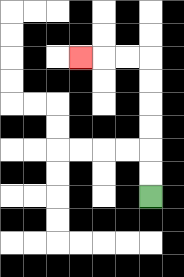{'start': '[6, 8]', 'end': '[3, 2]', 'path_directions': 'U,U,U,U,U,U,L,L,L', 'path_coordinates': '[[6, 8], [6, 7], [6, 6], [6, 5], [6, 4], [6, 3], [6, 2], [5, 2], [4, 2], [3, 2]]'}